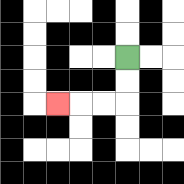{'start': '[5, 2]', 'end': '[2, 4]', 'path_directions': 'D,D,L,L,L', 'path_coordinates': '[[5, 2], [5, 3], [5, 4], [4, 4], [3, 4], [2, 4]]'}